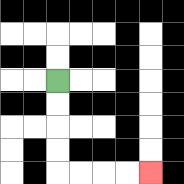{'start': '[2, 3]', 'end': '[6, 7]', 'path_directions': 'D,D,D,D,R,R,R,R', 'path_coordinates': '[[2, 3], [2, 4], [2, 5], [2, 6], [2, 7], [3, 7], [4, 7], [5, 7], [6, 7]]'}